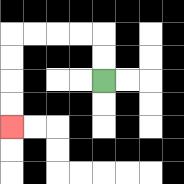{'start': '[4, 3]', 'end': '[0, 5]', 'path_directions': 'U,U,L,L,L,L,D,D,D,D', 'path_coordinates': '[[4, 3], [4, 2], [4, 1], [3, 1], [2, 1], [1, 1], [0, 1], [0, 2], [0, 3], [0, 4], [0, 5]]'}